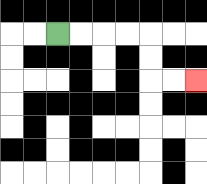{'start': '[2, 1]', 'end': '[8, 3]', 'path_directions': 'R,R,R,R,D,D,R,R', 'path_coordinates': '[[2, 1], [3, 1], [4, 1], [5, 1], [6, 1], [6, 2], [6, 3], [7, 3], [8, 3]]'}